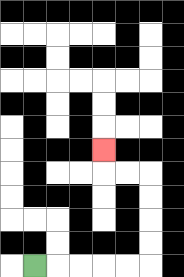{'start': '[1, 11]', 'end': '[4, 6]', 'path_directions': 'R,R,R,R,R,U,U,U,U,L,L,U', 'path_coordinates': '[[1, 11], [2, 11], [3, 11], [4, 11], [5, 11], [6, 11], [6, 10], [6, 9], [6, 8], [6, 7], [5, 7], [4, 7], [4, 6]]'}